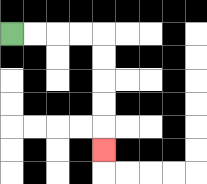{'start': '[0, 1]', 'end': '[4, 6]', 'path_directions': 'R,R,R,R,D,D,D,D,D', 'path_coordinates': '[[0, 1], [1, 1], [2, 1], [3, 1], [4, 1], [4, 2], [4, 3], [4, 4], [4, 5], [4, 6]]'}